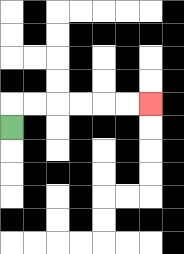{'start': '[0, 5]', 'end': '[6, 4]', 'path_directions': 'U,R,R,R,R,R,R', 'path_coordinates': '[[0, 5], [0, 4], [1, 4], [2, 4], [3, 4], [4, 4], [5, 4], [6, 4]]'}